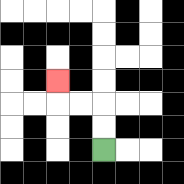{'start': '[4, 6]', 'end': '[2, 3]', 'path_directions': 'U,U,L,L,U', 'path_coordinates': '[[4, 6], [4, 5], [4, 4], [3, 4], [2, 4], [2, 3]]'}